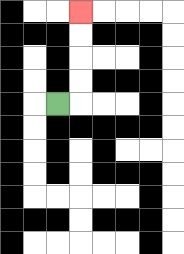{'start': '[2, 4]', 'end': '[3, 0]', 'path_directions': 'R,U,U,U,U', 'path_coordinates': '[[2, 4], [3, 4], [3, 3], [3, 2], [3, 1], [3, 0]]'}